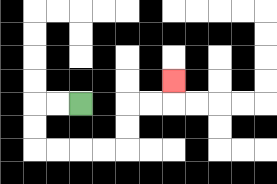{'start': '[3, 4]', 'end': '[7, 3]', 'path_directions': 'L,L,D,D,R,R,R,R,U,U,R,R,U', 'path_coordinates': '[[3, 4], [2, 4], [1, 4], [1, 5], [1, 6], [2, 6], [3, 6], [4, 6], [5, 6], [5, 5], [5, 4], [6, 4], [7, 4], [7, 3]]'}